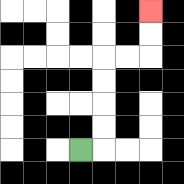{'start': '[3, 6]', 'end': '[6, 0]', 'path_directions': 'R,U,U,U,U,R,R,U,U', 'path_coordinates': '[[3, 6], [4, 6], [4, 5], [4, 4], [4, 3], [4, 2], [5, 2], [6, 2], [6, 1], [6, 0]]'}